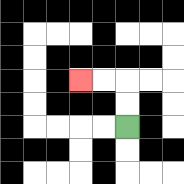{'start': '[5, 5]', 'end': '[3, 3]', 'path_directions': 'U,U,L,L', 'path_coordinates': '[[5, 5], [5, 4], [5, 3], [4, 3], [3, 3]]'}